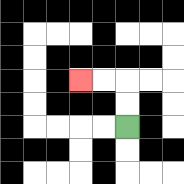{'start': '[5, 5]', 'end': '[3, 3]', 'path_directions': 'U,U,L,L', 'path_coordinates': '[[5, 5], [5, 4], [5, 3], [4, 3], [3, 3]]'}